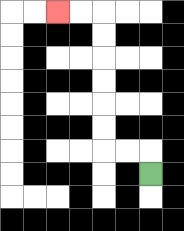{'start': '[6, 7]', 'end': '[2, 0]', 'path_directions': 'U,L,L,U,U,U,U,U,U,L,L', 'path_coordinates': '[[6, 7], [6, 6], [5, 6], [4, 6], [4, 5], [4, 4], [4, 3], [4, 2], [4, 1], [4, 0], [3, 0], [2, 0]]'}